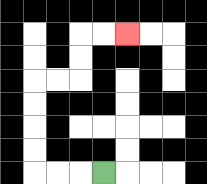{'start': '[4, 7]', 'end': '[5, 1]', 'path_directions': 'L,L,L,U,U,U,U,R,R,U,U,R,R', 'path_coordinates': '[[4, 7], [3, 7], [2, 7], [1, 7], [1, 6], [1, 5], [1, 4], [1, 3], [2, 3], [3, 3], [3, 2], [3, 1], [4, 1], [5, 1]]'}